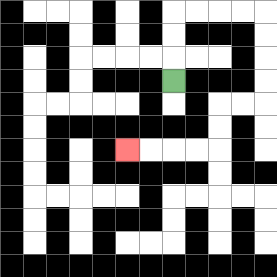{'start': '[7, 3]', 'end': '[5, 6]', 'path_directions': 'U,U,U,R,R,R,R,D,D,D,D,L,L,D,D,L,L,L,L', 'path_coordinates': '[[7, 3], [7, 2], [7, 1], [7, 0], [8, 0], [9, 0], [10, 0], [11, 0], [11, 1], [11, 2], [11, 3], [11, 4], [10, 4], [9, 4], [9, 5], [9, 6], [8, 6], [7, 6], [6, 6], [5, 6]]'}